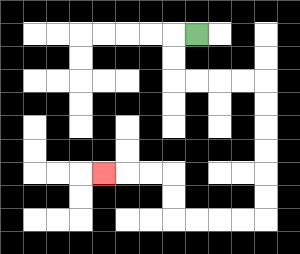{'start': '[8, 1]', 'end': '[4, 7]', 'path_directions': 'L,D,D,R,R,R,R,D,D,D,D,D,D,L,L,L,L,U,U,L,L,L', 'path_coordinates': '[[8, 1], [7, 1], [7, 2], [7, 3], [8, 3], [9, 3], [10, 3], [11, 3], [11, 4], [11, 5], [11, 6], [11, 7], [11, 8], [11, 9], [10, 9], [9, 9], [8, 9], [7, 9], [7, 8], [7, 7], [6, 7], [5, 7], [4, 7]]'}